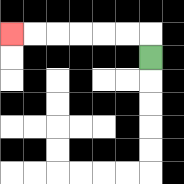{'start': '[6, 2]', 'end': '[0, 1]', 'path_directions': 'U,L,L,L,L,L,L', 'path_coordinates': '[[6, 2], [6, 1], [5, 1], [4, 1], [3, 1], [2, 1], [1, 1], [0, 1]]'}